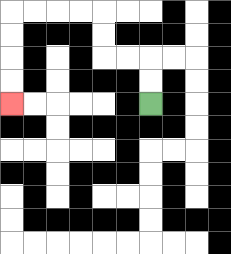{'start': '[6, 4]', 'end': '[0, 4]', 'path_directions': 'U,U,L,L,U,U,L,L,L,L,D,D,D,D', 'path_coordinates': '[[6, 4], [6, 3], [6, 2], [5, 2], [4, 2], [4, 1], [4, 0], [3, 0], [2, 0], [1, 0], [0, 0], [0, 1], [0, 2], [0, 3], [0, 4]]'}